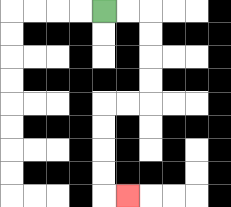{'start': '[4, 0]', 'end': '[5, 8]', 'path_directions': 'R,R,D,D,D,D,L,L,D,D,D,D,R', 'path_coordinates': '[[4, 0], [5, 0], [6, 0], [6, 1], [6, 2], [6, 3], [6, 4], [5, 4], [4, 4], [4, 5], [4, 6], [4, 7], [4, 8], [5, 8]]'}